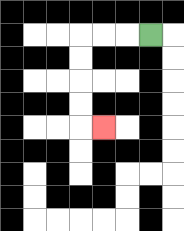{'start': '[6, 1]', 'end': '[4, 5]', 'path_directions': 'L,L,L,D,D,D,D,R', 'path_coordinates': '[[6, 1], [5, 1], [4, 1], [3, 1], [3, 2], [3, 3], [3, 4], [3, 5], [4, 5]]'}